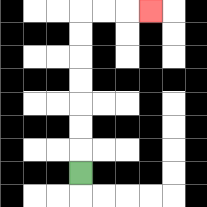{'start': '[3, 7]', 'end': '[6, 0]', 'path_directions': 'U,U,U,U,U,U,U,R,R,R', 'path_coordinates': '[[3, 7], [3, 6], [3, 5], [3, 4], [3, 3], [3, 2], [3, 1], [3, 0], [4, 0], [5, 0], [6, 0]]'}